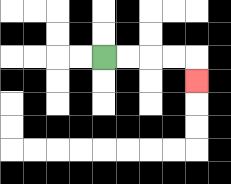{'start': '[4, 2]', 'end': '[8, 3]', 'path_directions': 'R,R,R,R,D', 'path_coordinates': '[[4, 2], [5, 2], [6, 2], [7, 2], [8, 2], [8, 3]]'}